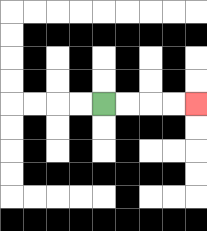{'start': '[4, 4]', 'end': '[8, 4]', 'path_directions': 'R,R,R,R', 'path_coordinates': '[[4, 4], [5, 4], [6, 4], [7, 4], [8, 4]]'}